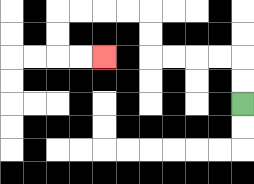{'start': '[10, 4]', 'end': '[4, 2]', 'path_directions': 'U,U,L,L,L,L,U,U,L,L,L,L,D,D,R,R', 'path_coordinates': '[[10, 4], [10, 3], [10, 2], [9, 2], [8, 2], [7, 2], [6, 2], [6, 1], [6, 0], [5, 0], [4, 0], [3, 0], [2, 0], [2, 1], [2, 2], [3, 2], [4, 2]]'}